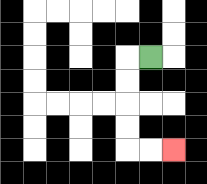{'start': '[6, 2]', 'end': '[7, 6]', 'path_directions': 'L,D,D,D,D,R,R', 'path_coordinates': '[[6, 2], [5, 2], [5, 3], [5, 4], [5, 5], [5, 6], [6, 6], [7, 6]]'}